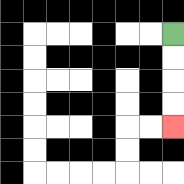{'start': '[7, 1]', 'end': '[7, 5]', 'path_directions': 'D,D,D,D', 'path_coordinates': '[[7, 1], [7, 2], [7, 3], [7, 4], [7, 5]]'}